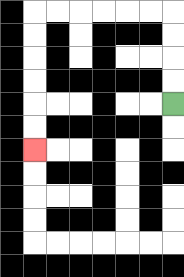{'start': '[7, 4]', 'end': '[1, 6]', 'path_directions': 'U,U,U,U,L,L,L,L,L,L,D,D,D,D,D,D', 'path_coordinates': '[[7, 4], [7, 3], [7, 2], [7, 1], [7, 0], [6, 0], [5, 0], [4, 0], [3, 0], [2, 0], [1, 0], [1, 1], [1, 2], [1, 3], [1, 4], [1, 5], [1, 6]]'}